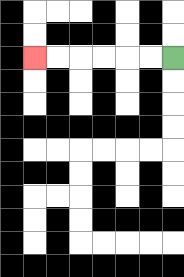{'start': '[7, 2]', 'end': '[1, 2]', 'path_directions': 'L,L,L,L,L,L', 'path_coordinates': '[[7, 2], [6, 2], [5, 2], [4, 2], [3, 2], [2, 2], [1, 2]]'}